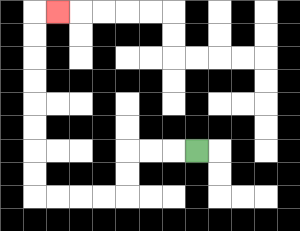{'start': '[8, 6]', 'end': '[2, 0]', 'path_directions': 'L,L,L,D,D,L,L,L,L,U,U,U,U,U,U,U,U,R', 'path_coordinates': '[[8, 6], [7, 6], [6, 6], [5, 6], [5, 7], [5, 8], [4, 8], [3, 8], [2, 8], [1, 8], [1, 7], [1, 6], [1, 5], [1, 4], [1, 3], [1, 2], [1, 1], [1, 0], [2, 0]]'}